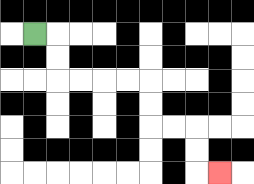{'start': '[1, 1]', 'end': '[9, 7]', 'path_directions': 'R,D,D,R,R,R,R,D,D,R,R,D,D,R', 'path_coordinates': '[[1, 1], [2, 1], [2, 2], [2, 3], [3, 3], [4, 3], [5, 3], [6, 3], [6, 4], [6, 5], [7, 5], [8, 5], [8, 6], [8, 7], [9, 7]]'}